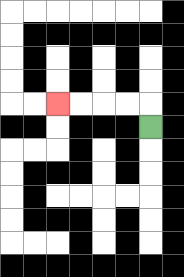{'start': '[6, 5]', 'end': '[2, 4]', 'path_directions': 'U,L,L,L,L', 'path_coordinates': '[[6, 5], [6, 4], [5, 4], [4, 4], [3, 4], [2, 4]]'}